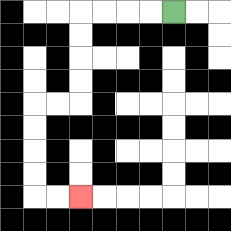{'start': '[7, 0]', 'end': '[3, 8]', 'path_directions': 'L,L,L,L,D,D,D,D,L,L,D,D,D,D,R,R', 'path_coordinates': '[[7, 0], [6, 0], [5, 0], [4, 0], [3, 0], [3, 1], [3, 2], [3, 3], [3, 4], [2, 4], [1, 4], [1, 5], [1, 6], [1, 7], [1, 8], [2, 8], [3, 8]]'}